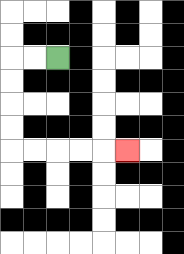{'start': '[2, 2]', 'end': '[5, 6]', 'path_directions': 'L,L,D,D,D,D,R,R,R,R,R', 'path_coordinates': '[[2, 2], [1, 2], [0, 2], [0, 3], [0, 4], [0, 5], [0, 6], [1, 6], [2, 6], [3, 6], [4, 6], [5, 6]]'}